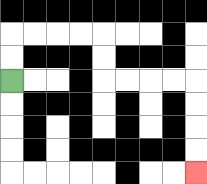{'start': '[0, 3]', 'end': '[8, 7]', 'path_directions': 'U,U,R,R,R,R,D,D,R,R,R,R,D,D,D,D', 'path_coordinates': '[[0, 3], [0, 2], [0, 1], [1, 1], [2, 1], [3, 1], [4, 1], [4, 2], [4, 3], [5, 3], [6, 3], [7, 3], [8, 3], [8, 4], [8, 5], [8, 6], [8, 7]]'}